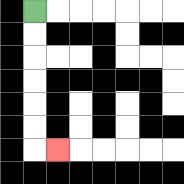{'start': '[1, 0]', 'end': '[2, 6]', 'path_directions': 'D,D,D,D,D,D,R', 'path_coordinates': '[[1, 0], [1, 1], [1, 2], [1, 3], [1, 4], [1, 5], [1, 6], [2, 6]]'}